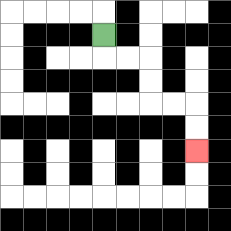{'start': '[4, 1]', 'end': '[8, 6]', 'path_directions': 'D,R,R,D,D,R,R,D,D', 'path_coordinates': '[[4, 1], [4, 2], [5, 2], [6, 2], [6, 3], [6, 4], [7, 4], [8, 4], [8, 5], [8, 6]]'}